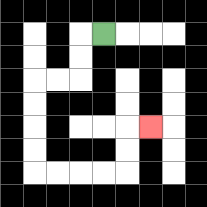{'start': '[4, 1]', 'end': '[6, 5]', 'path_directions': 'L,D,D,L,L,D,D,D,D,R,R,R,R,U,U,R', 'path_coordinates': '[[4, 1], [3, 1], [3, 2], [3, 3], [2, 3], [1, 3], [1, 4], [1, 5], [1, 6], [1, 7], [2, 7], [3, 7], [4, 7], [5, 7], [5, 6], [5, 5], [6, 5]]'}